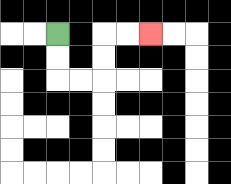{'start': '[2, 1]', 'end': '[6, 1]', 'path_directions': 'D,D,R,R,U,U,R,R', 'path_coordinates': '[[2, 1], [2, 2], [2, 3], [3, 3], [4, 3], [4, 2], [4, 1], [5, 1], [6, 1]]'}